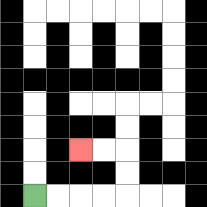{'start': '[1, 8]', 'end': '[3, 6]', 'path_directions': 'R,R,R,R,U,U,L,L', 'path_coordinates': '[[1, 8], [2, 8], [3, 8], [4, 8], [5, 8], [5, 7], [5, 6], [4, 6], [3, 6]]'}